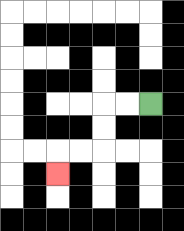{'start': '[6, 4]', 'end': '[2, 7]', 'path_directions': 'L,L,D,D,L,L,D', 'path_coordinates': '[[6, 4], [5, 4], [4, 4], [4, 5], [4, 6], [3, 6], [2, 6], [2, 7]]'}